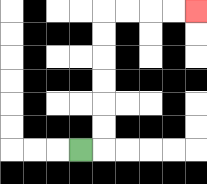{'start': '[3, 6]', 'end': '[8, 0]', 'path_directions': 'R,U,U,U,U,U,U,R,R,R,R', 'path_coordinates': '[[3, 6], [4, 6], [4, 5], [4, 4], [4, 3], [4, 2], [4, 1], [4, 0], [5, 0], [6, 0], [7, 0], [8, 0]]'}